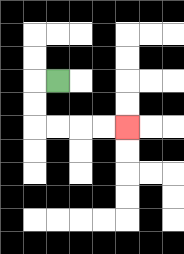{'start': '[2, 3]', 'end': '[5, 5]', 'path_directions': 'L,D,D,R,R,R,R', 'path_coordinates': '[[2, 3], [1, 3], [1, 4], [1, 5], [2, 5], [3, 5], [4, 5], [5, 5]]'}